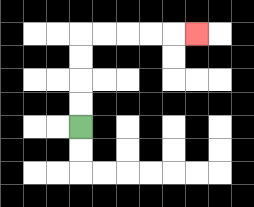{'start': '[3, 5]', 'end': '[8, 1]', 'path_directions': 'U,U,U,U,R,R,R,R,R', 'path_coordinates': '[[3, 5], [3, 4], [3, 3], [3, 2], [3, 1], [4, 1], [5, 1], [6, 1], [7, 1], [8, 1]]'}